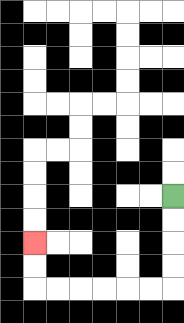{'start': '[7, 8]', 'end': '[1, 10]', 'path_directions': 'D,D,D,D,L,L,L,L,L,L,U,U', 'path_coordinates': '[[7, 8], [7, 9], [7, 10], [7, 11], [7, 12], [6, 12], [5, 12], [4, 12], [3, 12], [2, 12], [1, 12], [1, 11], [1, 10]]'}